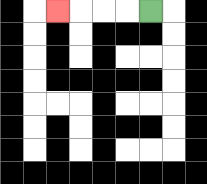{'start': '[6, 0]', 'end': '[2, 0]', 'path_directions': 'L,L,L,L', 'path_coordinates': '[[6, 0], [5, 0], [4, 0], [3, 0], [2, 0]]'}